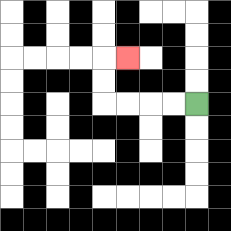{'start': '[8, 4]', 'end': '[5, 2]', 'path_directions': 'L,L,L,L,U,U,R', 'path_coordinates': '[[8, 4], [7, 4], [6, 4], [5, 4], [4, 4], [4, 3], [4, 2], [5, 2]]'}